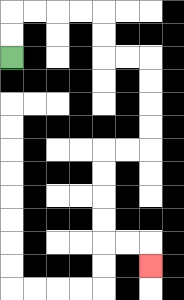{'start': '[0, 2]', 'end': '[6, 11]', 'path_directions': 'U,U,R,R,R,R,D,D,R,R,D,D,D,D,L,L,D,D,D,D,R,R,D', 'path_coordinates': '[[0, 2], [0, 1], [0, 0], [1, 0], [2, 0], [3, 0], [4, 0], [4, 1], [4, 2], [5, 2], [6, 2], [6, 3], [6, 4], [6, 5], [6, 6], [5, 6], [4, 6], [4, 7], [4, 8], [4, 9], [4, 10], [5, 10], [6, 10], [6, 11]]'}